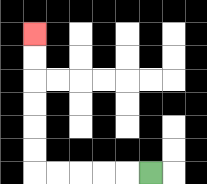{'start': '[6, 7]', 'end': '[1, 1]', 'path_directions': 'L,L,L,L,L,U,U,U,U,U,U', 'path_coordinates': '[[6, 7], [5, 7], [4, 7], [3, 7], [2, 7], [1, 7], [1, 6], [1, 5], [1, 4], [1, 3], [1, 2], [1, 1]]'}